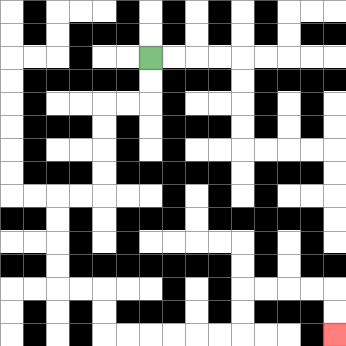{'start': '[6, 2]', 'end': '[14, 14]', 'path_directions': 'D,D,L,L,D,D,D,D,L,L,D,D,D,D,R,R,D,D,R,R,R,R,R,R,U,U,R,R,R,R,D,D', 'path_coordinates': '[[6, 2], [6, 3], [6, 4], [5, 4], [4, 4], [4, 5], [4, 6], [4, 7], [4, 8], [3, 8], [2, 8], [2, 9], [2, 10], [2, 11], [2, 12], [3, 12], [4, 12], [4, 13], [4, 14], [5, 14], [6, 14], [7, 14], [8, 14], [9, 14], [10, 14], [10, 13], [10, 12], [11, 12], [12, 12], [13, 12], [14, 12], [14, 13], [14, 14]]'}